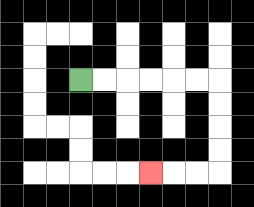{'start': '[3, 3]', 'end': '[6, 7]', 'path_directions': 'R,R,R,R,R,R,D,D,D,D,L,L,L', 'path_coordinates': '[[3, 3], [4, 3], [5, 3], [6, 3], [7, 3], [8, 3], [9, 3], [9, 4], [9, 5], [9, 6], [9, 7], [8, 7], [7, 7], [6, 7]]'}